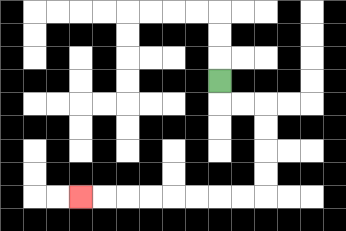{'start': '[9, 3]', 'end': '[3, 8]', 'path_directions': 'D,R,R,D,D,D,D,L,L,L,L,L,L,L,L', 'path_coordinates': '[[9, 3], [9, 4], [10, 4], [11, 4], [11, 5], [11, 6], [11, 7], [11, 8], [10, 8], [9, 8], [8, 8], [7, 8], [6, 8], [5, 8], [4, 8], [3, 8]]'}